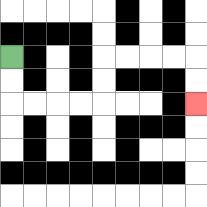{'start': '[0, 2]', 'end': '[8, 4]', 'path_directions': 'D,D,R,R,R,R,U,U,R,R,R,R,D,D', 'path_coordinates': '[[0, 2], [0, 3], [0, 4], [1, 4], [2, 4], [3, 4], [4, 4], [4, 3], [4, 2], [5, 2], [6, 2], [7, 2], [8, 2], [8, 3], [8, 4]]'}